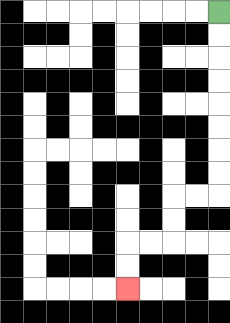{'start': '[9, 0]', 'end': '[5, 12]', 'path_directions': 'D,D,D,D,D,D,D,D,L,L,D,D,L,L,D,D', 'path_coordinates': '[[9, 0], [9, 1], [9, 2], [9, 3], [9, 4], [9, 5], [9, 6], [9, 7], [9, 8], [8, 8], [7, 8], [7, 9], [7, 10], [6, 10], [5, 10], [5, 11], [5, 12]]'}